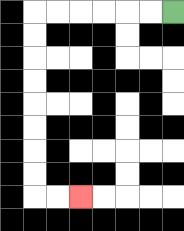{'start': '[7, 0]', 'end': '[3, 8]', 'path_directions': 'L,L,L,L,L,L,D,D,D,D,D,D,D,D,R,R', 'path_coordinates': '[[7, 0], [6, 0], [5, 0], [4, 0], [3, 0], [2, 0], [1, 0], [1, 1], [1, 2], [1, 3], [1, 4], [1, 5], [1, 6], [1, 7], [1, 8], [2, 8], [3, 8]]'}